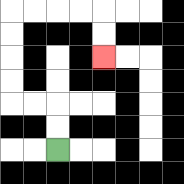{'start': '[2, 6]', 'end': '[4, 2]', 'path_directions': 'U,U,L,L,U,U,U,U,R,R,R,R,D,D', 'path_coordinates': '[[2, 6], [2, 5], [2, 4], [1, 4], [0, 4], [0, 3], [0, 2], [0, 1], [0, 0], [1, 0], [2, 0], [3, 0], [4, 0], [4, 1], [4, 2]]'}